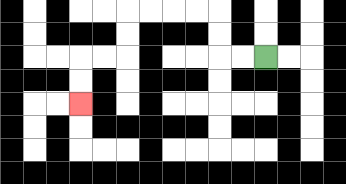{'start': '[11, 2]', 'end': '[3, 4]', 'path_directions': 'L,L,U,U,L,L,L,L,D,D,L,L,D,D', 'path_coordinates': '[[11, 2], [10, 2], [9, 2], [9, 1], [9, 0], [8, 0], [7, 0], [6, 0], [5, 0], [5, 1], [5, 2], [4, 2], [3, 2], [3, 3], [3, 4]]'}